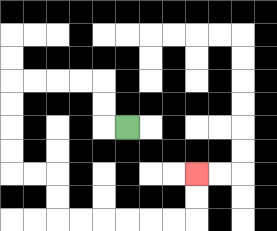{'start': '[5, 5]', 'end': '[8, 7]', 'path_directions': 'L,U,U,L,L,L,L,D,D,D,D,R,R,D,D,R,R,R,R,R,R,U,U', 'path_coordinates': '[[5, 5], [4, 5], [4, 4], [4, 3], [3, 3], [2, 3], [1, 3], [0, 3], [0, 4], [0, 5], [0, 6], [0, 7], [1, 7], [2, 7], [2, 8], [2, 9], [3, 9], [4, 9], [5, 9], [6, 9], [7, 9], [8, 9], [8, 8], [8, 7]]'}